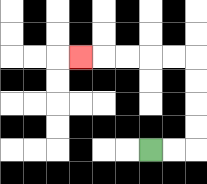{'start': '[6, 6]', 'end': '[3, 2]', 'path_directions': 'R,R,U,U,U,U,L,L,L,L,L', 'path_coordinates': '[[6, 6], [7, 6], [8, 6], [8, 5], [8, 4], [8, 3], [8, 2], [7, 2], [6, 2], [5, 2], [4, 2], [3, 2]]'}